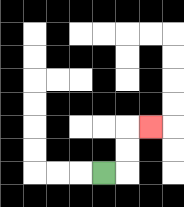{'start': '[4, 7]', 'end': '[6, 5]', 'path_directions': 'R,U,U,R', 'path_coordinates': '[[4, 7], [5, 7], [5, 6], [5, 5], [6, 5]]'}